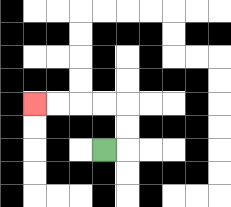{'start': '[4, 6]', 'end': '[1, 4]', 'path_directions': 'R,U,U,L,L,L,L', 'path_coordinates': '[[4, 6], [5, 6], [5, 5], [5, 4], [4, 4], [3, 4], [2, 4], [1, 4]]'}